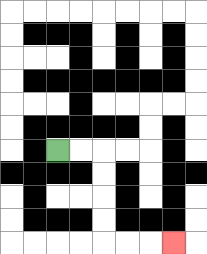{'start': '[2, 6]', 'end': '[7, 10]', 'path_directions': 'R,R,D,D,D,D,R,R,R', 'path_coordinates': '[[2, 6], [3, 6], [4, 6], [4, 7], [4, 8], [4, 9], [4, 10], [5, 10], [6, 10], [7, 10]]'}